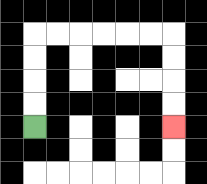{'start': '[1, 5]', 'end': '[7, 5]', 'path_directions': 'U,U,U,U,R,R,R,R,R,R,D,D,D,D', 'path_coordinates': '[[1, 5], [1, 4], [1, 3], [1, 2], [1, 1], [2, 1], [3, 1], [4, 1], [5, 1], [6, 1], [7, 1], [7, 2], [7, 3], [7, 4], [7, 5]]'}